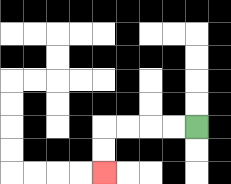{'start': '[8, 5]', 'end': '[4, 7]', 'path_directions': 'L,L,L,L,D,D', 'path_coordinates': '[[8, 5], [7, 5], [6, 5], [5, 5], [4, 5], [4, 6], [4, 7]]'}